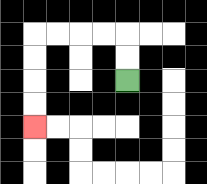{'start': '[5, 3]', 'end': '[1, 5]', 'path_directions': 'U,U,L,L,L,L,D,D,D,D', 'path_coordinates': '[[5, 3], [5, 2], [5, 1], [4, 1], [3, 1], [2, 1], [1, 1], [1, 2], [1, 3], [1, 4], [1, 5]]'}